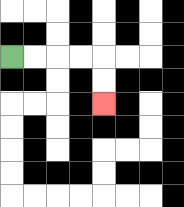{'start': '[0, 2]', 'end': '[4, 4]', 'path_directions': 'R,R,R,R,D,D', 'path_coordinates': '[[0, 2], [1, 2], [2, 2], [3, 2], [4, 2], [4, 3], [4, 4]]'}